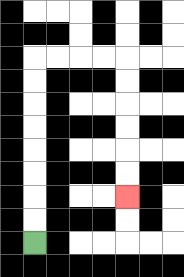{'start': '[1, 10]', 'end': '[5, 8]', 'path_directions': 'U,U,U,U,U,U,U,U,R,R,R,R,D,D,D,D,D,D', 'path_coordinates': '[[1, 10], [1, 9], [1, 8], [1, 7], [1, 6], [1, 5], [1, 4], [1, 3], [1, 2], [2, 2], [3, 2], [4, 2], [5, 2], [5, 3], [5, 4], [5, 5], [5, 6], [5, 7], [5, 8]]'}